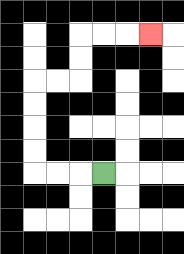{'start': '[4, 7]', 'end': '[6, 1]', 'path_directions': 'L,L,L,U,U,U,U,R,R,U,U,R,R,R', 'path_coordinates': '[[4, 7], [3, 7], [2, 7], [1, 7], [1, 6], [1, 5], [1, 4], [1, 3], [2, 3], [3, 3], [3, 2], [3, 1], [4, 1], [5, 1], [6, 1]]'}